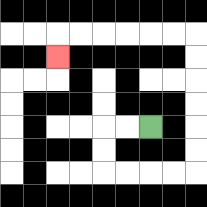{'start': '[6, 5]', 'end': '[2, 2]', 'path_directions': 'L,L,D,D,R,R,R,R,U,U,U,U,U,U,L,L,L,L,L,L,D', 'path_coordinates': '[[6, 5], [5, 5], [4, 5], [4, 6], [4, 7], [5, 7], [6, 7], [7, 7], [8, 7], [8, 6], [8, 5], [8, 4], [8, 3], [8, 2], [8, 1], [7, 1], [6, 1], [5, 1], [4, 1], [3, 1], [2, 1], [2, 2]]'}